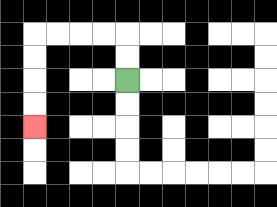{'start': '[5, 3]', 'end': '[1, 5]', 'path_directions': 'U,U,L,L,L,L,D,D,D,D', 'path_coordinates': '[[5, 3], [5, 2], [5, 1], [4, 1], [3, 1], [2, 1], [1, 1], [1, 2], [1, 3], [1, 4], [1, 5]]'}